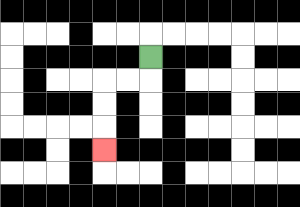{'start': '[6, 2]', 'end': '[4, 6]', 'path_directions': 'D,L,L,D,D,D', 'path_coordinates': '[[6, 2], [6, 3], [5, 3], [4, 3], [4, 4], [4, 5], [4, 6]]'}